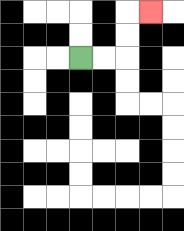{'start': '[3, 2]', 'end': '[6, 0]', 'path_directions': 'R,R,U,U,R', 'path_coordinates': '[[3, 2], [4, 2], [5, 2], [5, 1], [5, 0], [6, 0]]'}